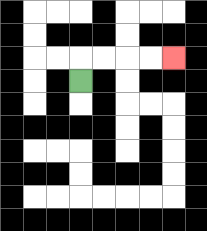{'start': '[3, 3]', 'end': '[7, 2]', 'path_directions': 'U,R,R,R,R', 'path_coordinates': '[[3, 3], [3, 2], [4, 2], [5, 2], [6, 2], [7, 2]]'}